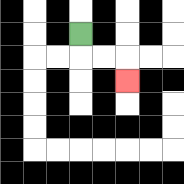{'start': '[3, 1]', 'end': '[5, 3]', 'path_directions': 'D,R,R,D', 'path_coordinates': '[[3, 1], [3, 2], [4, 2], [5, 2], [5, 3]]'}